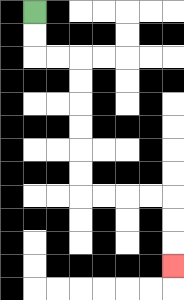{'start': '[1, 0]', 'end': '[7, 11]', 'path_directions': 'D,D,R,R,D,D,D,D,D,D,R,R,R,R,D,D,D', 'path_coordinates': '[[1, 0], [1, 1], [1, 2], [2, 2], [3, 2], [3, 3], [3, 4], [3, 5], [3, 6], [3, 7], [3, 8], [4, 8], [5, 8], [6, 8], [7, 8], [7, 9], [7, 10], [7, 11]]'}